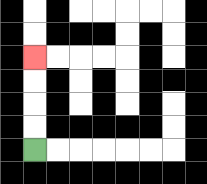{'start': '[1, 6]', 'end': '[1, 2]', 'path_directions': 'U,U,U,U', 'path_coordinates': '[[1, 6], [1, 5], [1, 4], [1, 3], [1, 2]]'}